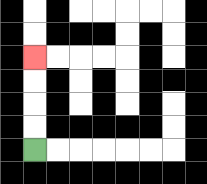{'start': '[1, 6]', 'end': '[1, 2]', 'path_directions': 'U,U,U,U', 'path_coordinates': '[[1, 6], [1, 5], [1, 4], [1, 3], [1, 2]]'}